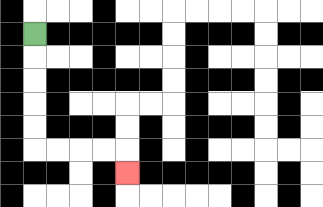{'start': '[1, 1]', 'end': '[5, 7]', 'path_directions': 'D,D,D,D,D,R,R,R,R,D', 'path_coordinates': '[[1, 1], [1, 2], [1, 3], [1, 4], [1, 5], [1, 6], [2, 6], [3, 6], [4, 6], [5, 6], [5, 7]]'}